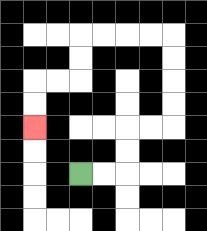{'start': '[3, 7]', 'end': '[1, 5]', 'path_directions': 'R,R,U,U,R,R,U,U,U,U,L,L,L,L,D,D,L,L,D,D', 'path_coordinates': '[[3, 7], [4, 7], [5, 7], [5, 6], [5, 5], [6, 5], [7, 5], [7, 4], [7, 3], [7, 2], [7, 1], [6, 1], [5, 1], [4, 1], [3, 1], [3, 2], [3, 3], [2, 3], [1, 3], [1, 4], [1, 5]]'}